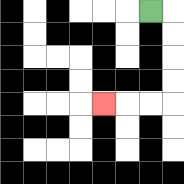{'start': '[6, 0]', 'end': '[4, 4]', 'path_directions': 'R,D,D,D,D,L,L,L', 'path_coordinates': '[[6, 0], [7, 0], [7, 1], [7, 2], [7, 3], [7, 4], [6, 4], [5, 4], [4, 4]]'}